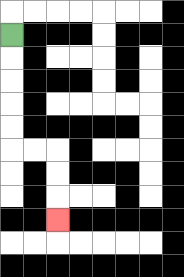{'start': '[0, 1]', 'end': '[2, 9]', 'path_directions': 'D,D,D,D,D,R,R,D,D,D', 'path_coordinates': '[[0, 1], [0, 2], [0, 3], [0, 4], [0, 5], [0, 6], [1, 6], [2, 6], [2, 7], [2, 8], [2, 9]]'}